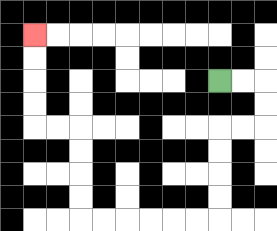{'start': '[9, 3]', 'end': '[1, 1]', 'path_directions': 'R,R,D,D,L,L,D,D,D,D,L,L,L,L,L,L,U,U,U,U,L,L,U,U,U,U', 'path_coordinates': '[[9, 3], [10, 3], [11, 3], [11, 4], [11, 5], [10, 5], [9, 5], [9, 6], [9, 7], [9, 8], [9, 9], [8, 9], [7, 9], [6, 9], [5, 9], [4, 9], [3, 9], [3, 8], [3, 7], [3, 6], [3, 5], [2, 5], [1, 5], [1, 4], [1, 3], [1, 2], [1, 1]]'}